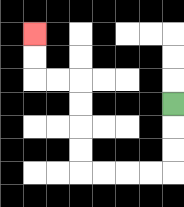{'start': '[7, 4]', 'end': '[1, 1]', 'path_directions': 'D,D,D,L,L,L,L,U,U,U,U,L,L,U,U', 'path_coordinates': '[[7, 4], [7, 5], [7, 6], [7, 7], [6, 7], [5, 7], [4, 7], [3, 7], [3, 6], [3, 5], [3, 4], [3, 3], [2, 3], [1, 3], [1, 2], [1, 1]]'}